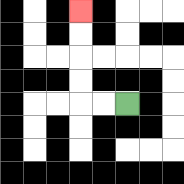{'start': '[5, 4]', 'end': '[3, 0]', 'path_directions': 'L,L,U,U,U,U', 'path_coordinates': '[[5, 4], [4, 4], [3, 4], [3, 3], [3, 2], [3, 1], [3, 0]]'}